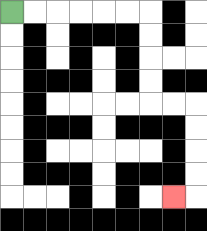{'start': '[0, 0]', 'end': '[7, 8]', 'path_directions': 'R,R,R,R,R,R,D,D,D,D,R,R,D,D,D,D,L', 'path_coordinates': '[[0, 0], [1, 0], [2, 0], [3, 0], [4, 0], [5, 0], [6, 0], [6, 1], [6, 2], [6, 3], [6, 4], [7, 4], [8, 4], [8, 5], [8, 6], [8, 7], [8, 8], [7, 8]]'}